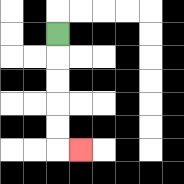{'start': '[2, 1]', 'end': '[3, 6]', 'path_directions': 'D,D,D,D,D,R', 'path_coordinates': '[[2, 1], [2, 2], [2, 3], [2, 4], [2, 5], [2, 6], [3, 6]]'}